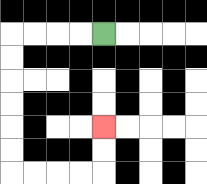{'start': '[4, 1]', 'end': '[4, 5]', 'path_directions': 'L,L,L,L,D,D,D,D,D,D,R,R,R,R,U,U', 'path_coordinates': '[[4, 1], [3, 1], [2, 1], [1, 1], [0, 1], [0, 2], [0, 3], [0, 4], [0, 5], [0, 6], [0, 7], [1, 7], [2, 7], [3, 7], [4, 7], [4, 6], [4, 5]]'}